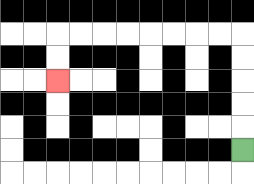{'start': '[10, 6]', 'end': '[2, 3]', 'path_directions': 'U,U,U,U,U,L,L,L,L,L,L,L,L,D,D', 'path_coordinates': '[[10, 6], [10, 5], [10, 4], [10, 3], [10, 2], [10, 1], [9, 1], [8, 1], [7, 1], [6, 1], [5, 1], [4, 1], [3, 1], [2, 1], [2, 2], [2, 3]]'}